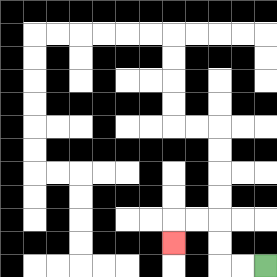{'start': '[11, 11]', 'end': '[7, 10]', 'path_directions': 'L,L,U,U,L,L,D', 'path_coordinates': '[[11, 11], [10, 11], [9, 11], [9, 10], [9, 9], [8, 9], [7, 9], [7, 10]]'}